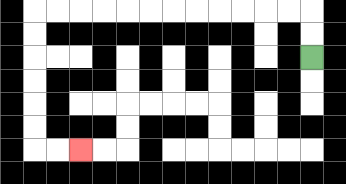{'start': '[13, 2]', 'end': '[3, 6]', 'path_directions': 'U,U,L,L,L,L,L,L,L,L,L,L,L,L,D,D,D,D,D,D,R,R', 'path_coordinates': '[[13, 2], [13, 1], [13, 0], [12, 0], [11, 0], [10, 0], [9, 0], [8, 0], [7, 0], [6, 0], [5, 0], [4, 0], [3, 0], [2, 0], [1, 0], [1, 1], [1, 2], [1, 3], [1, 4], [1, 5], [1, 6], [2, 6], [3, 6]]'}